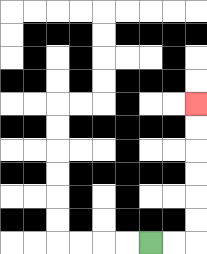{'start': '[6, 10]', 'end': '[8, 4]', 'path_directions': 'R,R,U,U,U,U,U,U', 'path_coordinates': '[[6, 10], [7, 10], [8, 10], [8, 9], [8, 8], [8, 7], [8, 6], [8, 5], [8, 4]]'}